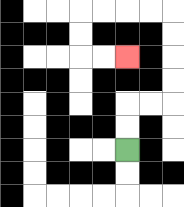{'start': '[5, 6]', 'end': '[5, 2]', 'path_directions': 'U,U,R,R,U,U,U,U,L,L,L,L,D,D,R,R', 'path_coordinates': '[[5, 6], [5, 5], [5, 4], [6, 4], [7, 4], [7, 3], [7, 2], [7, 1], [7, 0], [6, 0], [5, 0], [4, 0], [3, 0], [3, 1], [3, 2], [4, 2], [5, 2]]'}